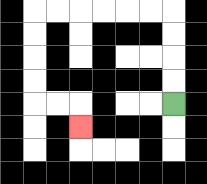{'start': '[7, 4]', 'end': '[3, 5]', 'path_directions': 'U,U,U,U,L,L,L,L,L,L,D,D,D,D,R,R,D', 'path_coordinates': '[[7, 4], [7, 3], [7, 2], [7, 1], [7, 0], [6, 0], [5, 0], [4, 0], [3, 0], [2, 0], [1, 0], [1, 1], [1, 2], [1, 3], [1, 4], [2, 4], [3, 4], [3, 5]]'}